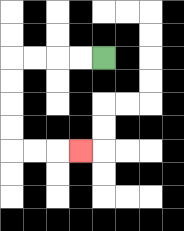{'start': '[4, 2]', 'end': '[3, 6]', 'path_directions': 'L,L,L,L,D,D,D,D,R,R,R', 'path_coordinates': '[[4, 2], [3, 2], [2, 2], [1, 2], [0, 2], [0, 3], [0, 4], [0, 5], [0, 6], [1, 6], [2, 6], [3, 6]]'}